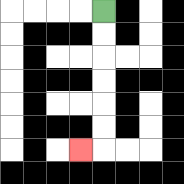{'start': '[4, 0]', 'end': '[3, 6]', 'path_directions': 'D,D,D,D,D,D,L', 'path_coordinates': '[[4, 0], [4, 1], [4, 2], [4, 3], [4, 4], [4, 5], [4, 6], [3, 6]]'}